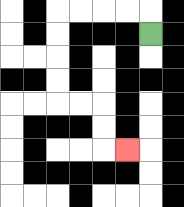{'start': '[6, 1]', 'end': '[5, 6]', 'path_directions': 'U,L,L,L,L,D,D,D,D,R,R,D,D,R', 'path_coordinates': '[[6, 1], [6, 0], [5, 0], [4, 0], [3, 0], [2, 0], [2, 1], [2, 2], [2, 3], [2, 4], [3, 4], [4, 4], [4, 5], [4, 6], [5, 6]]'}